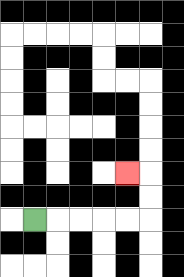{'start': '[1, 9]', 'end': '[5, 7]', 'path_directions': 'R,R,R,R,R,U,U,L', 'path_coordinates': '[[1, 9], [2, 9], [3, 9], [4, 9], [5, 9], [6, 9], [6, 8], [6, 7], [5, 7]]'}